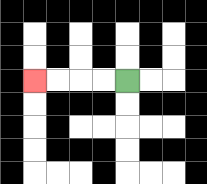{'start': '[5, 3]', 'end': '[1, 3]', 'path_directions': 'L,L,L,L', 'path_coordinates': '[[5, 3], [4, 3], [3, 3], [2, 3], [1, 3]]'}